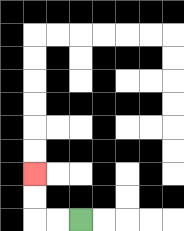{'start': '[3, 9]', 'end': '[1, 7]', 'path_directions': 'L,L,U,U', 'path_coordinates': '[[3, 9], [2, 9], [1, 9], [1, 8], [1, 7]]'}